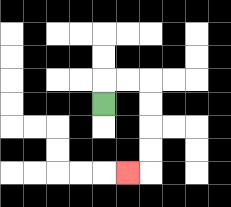{'start': '[4, 4]', 'end': '[5, 7]', 'path_directions': 'U,R,R,D,D,D,D,L', 'path_coordinates': '[[4, 4], [4, 3], [5, 3], [6, 3], [6, 4], [6, 5], [6, 6], [6, 7], [5, 7]]'}